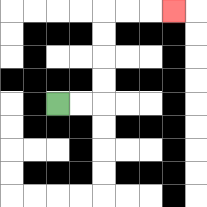{'start': '[2, 4]', 'end': '[7, 0]', 'path_directions': 'R,R,U,U,U,U,R,R,R', 'path_coordinates': '[[2, 4], [3, 4], [4, 4], [4, 3], [4, 2], [4, 1], [4, 0], [5, 0], [6, 0], [7, 0]]'}